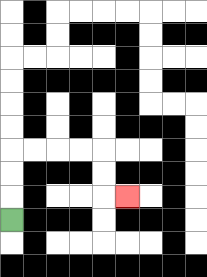{'start': '[0, 9]', 'end': '[5, 8]', 'path_directions': 'U,U,U,R,R,R,R,D,D,R', 'path_coordinates': '[[0, 9], [0, 8], [0, 7], [0, 6], [1, 6], [2, 6], [3, 6], [4, 6], [4, 7], [4, 8], [5, 8]]'}